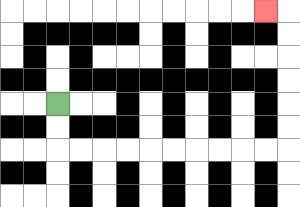{'start': '[2, 4]', 'end': '[11, 0]', 'path_directions': 'D,D,R,R,R,R,R,R,R,R,R,R,U,U,U,U,U,U,L', 'path_coordinates': '[[2, 4], [2, 5], [2, 6], [3, 6], [4, 6], [5, 6], [6, 6], [7, 6], [8, 6], [9, 6], [10, 6], [11, 6], [12, 6], [12, 5], [12, 4], [12, 3], [12, 2], [12, 1], [12, 0], [11, 0]]'}